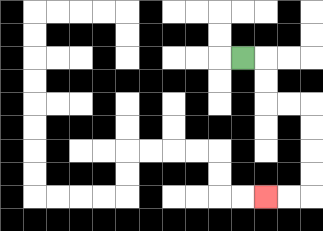{'start': '[10, 2]', 'end': '[11, 8]', 'path_directions': 'R,D,D,R,R,D,D,D,D,L,L', 'path_coordinates': '[[10, 2], [11, 2], [11, 3], [11, 4], [12, 4], [13, 4], [13, 5], [13, 6], [13, 7], [13, 8], [12, 8], [11, 8]]'}